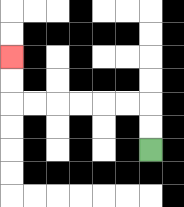{'start': '[6, 6]', 'end': '[0, 2]', 'path_directions': 'U,U,L,L,L,L,L,L,U,U', 'path_coordinates': '[[6, 6], [6, 5], [6, 4], [5, 4], [4, 4], [3, 4], [2, 4], [1, 4], [0, 4], [0, 3], [0, 2]]'}